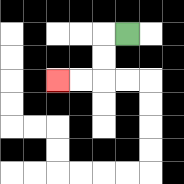{'start': '[5, 1]', 'end': '[2, 3]', 'path_directions': 'L,D,D,L,L', 'path_coordinates': '[[5, 1], [4, 1], [4, 2], [4, 3], [3, 3], [2, 3]]'}